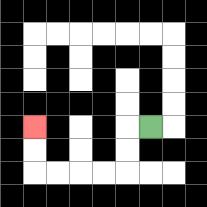{'start': '[6, 5]', 'end': '[1, 5]', 'path_directions': 'L,D,D,L,L,L,L,U,U', 'path_coordinates': '[[6, 5], [5, 5], [5, 6], [5, 7], [4, 7], [3, 7], [2, 7], [1, 7], [1, 6], [1, 5]]'}